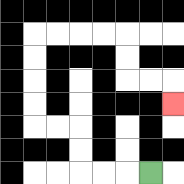{'start': '[6, 7]', 'end': '[7, 4]', 'path_directions': 'L,L,L,U,U,L,L,U,U,U,U,R,R,R,R,D,D,R,R,D', 'path_coordinates': '[[6, 7], [5, 7], [4, 7], [3, 7], [3, 6], [3, 5], [2, 5], [1, 5], [1, 4], [1, 3], [1, 2], [1, 1], [2, 1], [3, 1], [4, 1], [5, 1], [5, 2], [5, 3], [6, 3], [7, 3], [7, 4]]'}